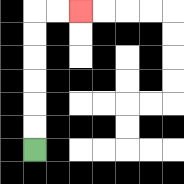{'start': '[1, 6]', 'end': '[3, 0]', 'path_directions': 'U,U,U,U,U,U,R,R', 'path_coordinates': '[[1, 6], [1, 5], [1, 4], [1, 3], [1, 2], [1, 1], [1, 0], [2, 0], [3, 0]]'}